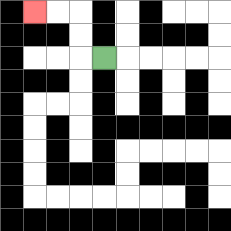{'start': '[4, 2]', 'end': '[1, 0]', 'path_directions': 'L,U,U,L,L', 'path_coordinates': '[[4, 2], [3, 2], [3, 1], [3, 0], [2, 0], [1, 0]]'}